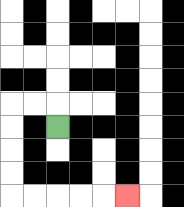{'start': '[2, 5]', 'end': '[5, 8]', 'path_directions': 'U,L,L,D,D,D,D,R,R,R,R,R', 'path_coordinates': '[[2, 5], [2, 4], [1, 4], [0, 4], [0, 5], [0, 6], [0, 7], [0, 8], [1, 8], [2, 8], [3, 8], [4, 8], [5, 8]]'}